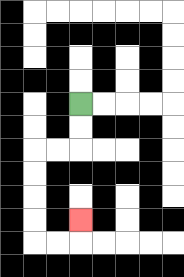{'start': '[3, 4]', 'end': '[3, 9]', 'path_directions': 'D,D,L,L,D,D,D,D,R,R,U', 'path_coordinates': '[[3, 4], [3, 5], [3, 6], [2, 6], [1, 6], [1, 7], [1, 8], [1, 9], [1, 10], [2, 10], [3, 10], [3, 9]]'}